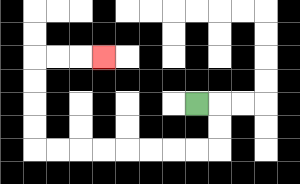{'start': '[8, 4]', 'end': '[4, 2]', 'path_directions': 'R,D,D,L,L,L,L,L,L,L,L,U,U,U,U,R,R,R', 'path_coordinates': '[[8, 4], [9, 4], [9, 5], [9, 6], [8, 6], [7, 6], [6, 6], [5, 6], [4, 6], [3, 6], [2, 6], [1, 6], [1, 5], [1, 4], [1, 3], [1, 2], [2, 2], [3, 2], [4, 2]]'}